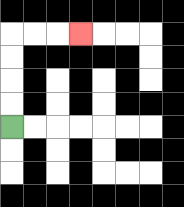{'start': '[0, 5]', 'end': '[3, 1]', 'path_directions': 'U,U,U,U,R,R,R', 'path_coordinates': '[[0, 5], [0, 4], [0, 3], [0, 2], [0, 1], [1, 1], [2, 1], [3, 1]]'}